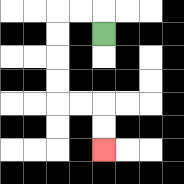{'start': '[4, 1]', 'end': '[4, 6]', 'path_directions': 'U,L,L,D,D,D,D,R,R,D,D', 'path_coordinates': '[[4, 1], [4, 0], [3, 0], [2, 0], [2, 1], [2, 2], [2, 3], [2, 4], [3, 4], [4, 4], [4, 5], [4, 6]]'}